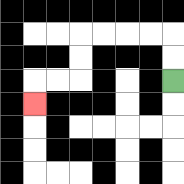{'start': '[7, 3]', 'end': '[1, 4]', 'path_directions': 'U,U,L,L,L,L,D,D,L,L,D', 'path_coordinates': '[[7, 3], [7, 2], [7, 1], [6, 1], [5, 1], [4, 1], [3, 1], [3, 2], [3, 3], [2, 3], [1, 3], [1, 4]]'}